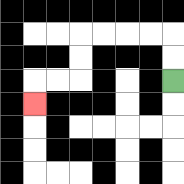{'start': '[7, 3]', 'end': '[1, 4]', 'path_directions': 'U,U,L,L,L,L,D,D,L,L,D', 'path_coordinates': '[[7, 3], [7, 2], [7, 1], [6, 1], [5, 1], [4, 1], [3, 1], [3, 2], [3, 3], [2, 3], [1, 3], [1, 4]]'}